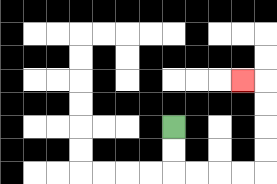{'start': '[7, 5]', 'end': '[10, 3]', 'path_directions': 'D,D,R,R,R,R,U,U,U,U,L', 'path_coordinates': '[[7, 5], [7, 6], [7, 7], [8, 7], [9, 7], [10, 7], [11, 7], [11, 6], [11, 5], [11, 4], [11, 3], [10, 3]]'}